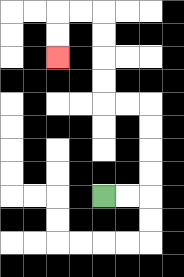{'start': '[4, 8]', 'end': '[2, 2]', 'path_directions': 'R,R,U,U,U,U,L,L,U,U,U,U,L,L,D,D', 'path_coordinates': '[[4, 8], [5, 8], [6, 8], [6, 7], [6, 6], [6, 5], [6, 4], [5, 4], [4, 4], [4, 3], [4, 2], [4, 1], [4, 0], [3, 0], [2, 0], [2, 1], [2, 2]]'}